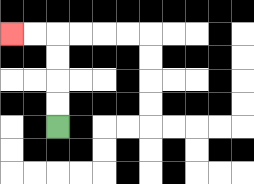{'start': '[2, 5]', 'end': '[0, 1]', 'path_directions': 'U,U,U,U,L,L', 'path_coordinates': '[[2, 5], [2, 4], [2, 3], [2, 2], [2, 1], [1, 1], [0, 1]]'}